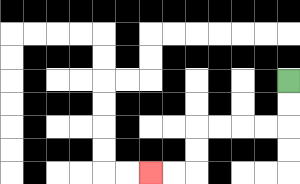{'start': '[12, 3]', 'end': '[6, 7]', 'path_directions': 'D,D,L,L,L,L,D,D,L,L', 'path_coordinates': '[[12, 3], [12, 4], [12, 5], [11, 5], [10, 5], [9, 5], [8, 5], [8, 6], [8, 7], [7, 7], [6, 7]]'}